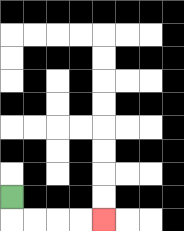{'start': '[0, 8]', 'end': '[4, 9]', 'path_directions': 'D,R,R,R,R', 'path_coordinates': '[[0, 8], [0, 9], [1, 9], [2, 9], [3, 9], [4, 9]]'}